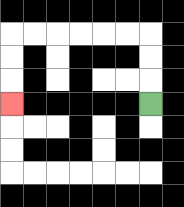{'start': '[6, 4]', 'end': '[0, 4]', 'path_directions': 'U,U,U,L,L,L,L,L,L,D,D,D', 'path_coordinates': '[[6, 4], [6, 3], [6, 2], [6, 1], [5, 1], [4, 1], [3, 1], [2, 1], [1, 1], [0, 1], [0, 2], [0, 3], [0, 4]]'}